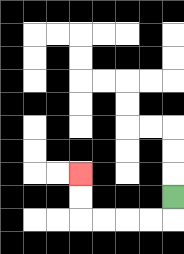{'start': '[7, 8]', 'end': '[3, 7]', 'path_directions': 'D,L,L,L,L,U,U', 'path_coordinates': '[[7, 8], [7, 9], [6, 9], [5, 9], [4, 9], [3, 9], [3, 8], [3, 7]]'}